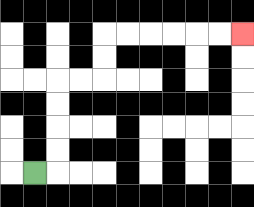{'start': '[1, 7]', 'end': '[10, 1]', 'path_directions': 'R,U,U,U,U,R,R,U,U,R,R,R,R,R,R', 'path_coordinates': '[[1, 7], [2, 7], [2, 6], [2, 5], [2, 4], [2, 3], [3, 3], [4, 3], [4, 2], [4, 1], [5, 1], [6, 1], [7, 1], [8, 1], [9, 1], [10, 1]]'}